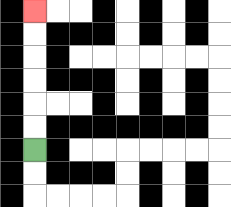{'start': '[1, 6]', 'end': '[1, 0]', 'path_directions': 'U,U,U,U,U,U', 'path_coordinates': '[[1, 6], [1, 5], [1, 4], [1, 3], [1, 2], [1, 1], [1, 0]]'}